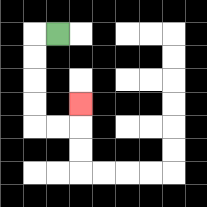{'start': '[2, 1]', 'end': '[3, 4]', 'path_directions': 'L,D,D,D,D,R,R,U', 'path_coordinates': '[[2, 1], [1, 1], [1, 2], [1, 3], [1, 4], [1, 5], [2, 5], [3, 5], [3, 4]]'}